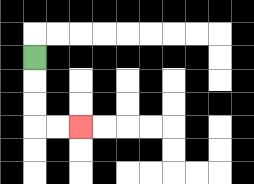{'start': '[1, 2]', 'end': '[3, 5]', 'path_directions': 'D,D,D,R,R', 'path_coordinates': '[[1, 2], [1, 3], [1, 4], [1, 5], [2, 5], [3, 5]]'}